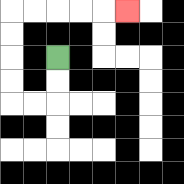{'start': '[2, 2]', 'end': '[5, 0]', 'path_directions': 'D,D,L,L,U,U,U,U,R,R,R,R,R', 'path_coordinates': '[[2, 2], [2, 3], [2, 4], [1, 4], [0, 4], [0, 3], [0, 2], [0, 1], [0, 0], [1, 0], [2, 0], [3, 0], [4, 0], [5, 0]]'}